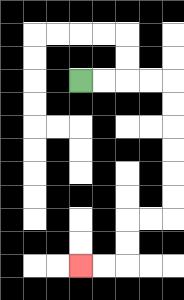{'start': '[3, 3]', 'end': '[3, 11]', 'path_directions': 'R,R,R,R,D,D,D,D,D,D,L,L,D,D,L,L', 'path_coordinates': '[[3, 3], [4, 3], [5, 3], [6, 3], [7, 3], [7, 4], [7, 5], [7, 6], [7, 7], [7, 8], [7, 9], [6, 9], [5, 9], [5, 10], [5, 11], [4, 11], [3, 11]]'}